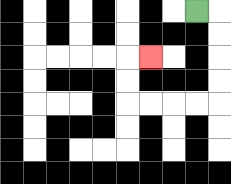{'start': '[8, 0]', 'end': '[6, 2]', 'path_directions': 'R,D,D,D,D,L,L,L,L,U,U,R', 'path_coordinates': '[[8, 0], [9, 0], [9, 1], [9, 2], [9, 3], [9, 4], [8, 4], [7, 4], [6, 4], [5, 4], [5, 3], [5, 2], [6, 2]]'}